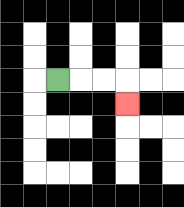{'start': '[2, 3]', 'end': '[5, 4]', 'path_directions': 'R,R,R,D', 'path_coordinates': '[[2, 3], [3, 3], [4, 3], [5, 3], [5, 4]]'}